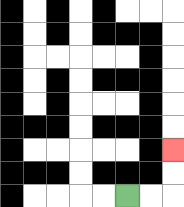{'start': '[5, 8]', 'end': '[7, 6]', 'path_directions': 'R,R,U,U', 'path_coordinates': '[[5, 8], [6, 8], [7, 8], [7, 7], [7, 6]]'}